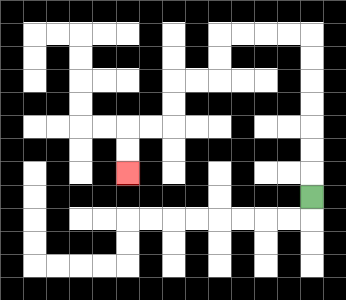{'start': '[13, 8]', 'end': '[5, 7]', 'path_directions': 'U,U,U,U,U,U,U,L,L,L,L,D,D,L,L,D,D,L,L,D,D', 'path_coordinates': '[[13, 8], [13, 7], [13, 6], [13, 5], [13, 4], [13, 3], [13, 2], [13, 1], [12, 1], [11, 1], [10, 1], [9, 1], [9, 2], [9, 3], [8, 3], [7, 3], [7, 4], [7, 5], [6, 5], [5, 5], [5, 6], [5, 7]]'}